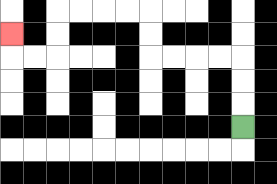{'start': '[10, 5]', 'end': '[0, 1]', 'path_directions': 'U,U,U,L,L,L,L,U,U,L,L,L,L,D,D,L,L,U', 'path_coordinates': '[[10, 5], [10, 4], [10, 3], [10, 2], [9, 2], [8, 2], [7, 2], [6, 2], [6, 1], [6, 0], [5, 0], [4, 0], [3, 0], [2, 0], [2, 1], [2, 2], [1, 2], [0, 2], [0, 1]]'}